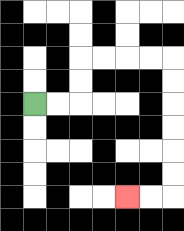{'start': '[1, 4]', 'end': '[5, 8]', 'path_directions': 'R,R,U,U,R,R,R,R,D,D,D,D,D,D,L,L', 'path_coordinates': '[[1, 4], [2, 4], [3, 4], [3, 3], [3, 2], [4, 2], [5, 2], [6, 2], [7, 2], [7, 3], [7, 4], [7, 5], [7, 6], [7, 7], [7, 8], [6, 8], [5, 8]]'}